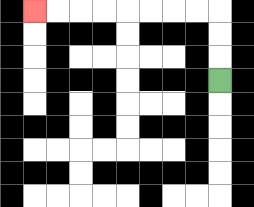{'start': '[9, 3]', 'end': '[1, 0]', 'path_directions': 'U,U,U,L,L,L,L,L,L,L,L', 'path_coordinates': '[[9, 3], [9, 2], [9, 1], [9, 0], [8, 0], [7, 0], [6, 0], [5, 0], [4, 0], [3, 0], [2, 0], [1, 0]]'}